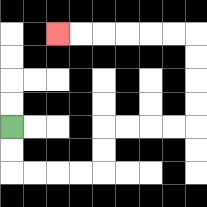{'start': '[0, 5]', 'end': '[2, 1]', 'path_directions': 'D,D,R,R,R,R,U,U,R,R,R,R,U,U,U,U,L,L,L,L,L,L', 'path_coordinates': '[[0, 5], [0, 6], [0, 7], [1, 7], [2, 7], [3, 7], [4, 7], [4, 6], [4, 5], [5, 5], [6, 5], [7, 5], [8, 5], [8, 4], [8, 3], [8, 2], [8, 1], [7, 1], [6, 1], [5, 1], [4, 1], [3, 1], [2, 1]]'}